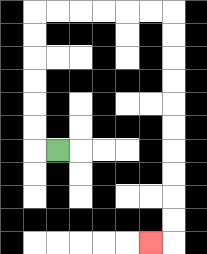{'start': '[2, 6]', 'end': '[6, 10]', 'path_directions': 'L,U,U,U,U,U,U,R,R,R,R,R,R,D,D,D,D,D,D,D,D,D,D,L', 'path_coordinates': '[[2, 6], [1, 6], [1, 5], [1, 4], [1, 3], [1, 2], [1, 1], [1, 0], [2, 0], [3, 0], [4, 0], [5, 0], [6, 0], [7, 0], [7, 1], [7, 2], [7, 3], [7, 4], [7, 5], [7, 6], [7, 7], [7, 8], [7, 9], [7, 10], [6, 10]]'}